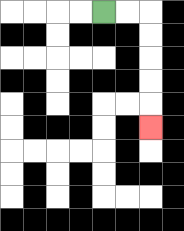{'start': '[4, 0]', 'end': '[6, 5]', 'path_directions': 'R,R,D,D,D,D,D', 'path_coordinates': '[[4, 0], [5, 0], [6, 0], [6, 1], [6, 2], [6, 3], [6, 4], [6, 5]]'}